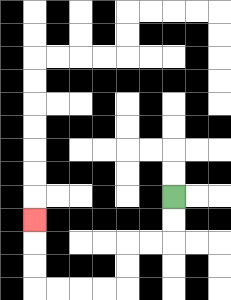{'start': '[7, 8]', 'end': '[1, 9]', 'path_directions': 'D,D,L,L,D,D,L,L,L,L,U,U,U', 'path_coordinates': '[[7, 8], [7, 9], [7, 10], [6, 10], [5, 10], [5, 11], [5, 12], [4, 12], [3, 12], [2, 12], [1, 12], [1, 11], [1, 10], [1, 9]]'}